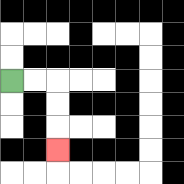{'start': '[0, 3]', 'end': '[2, 6]', 'path_directions': 'R,R,D,D,D', 'path_coordinates': '[[0, 3], [1, 3], [2, 3], [2, 4], [2, 5], [2, 6]]'}